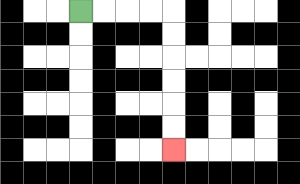{'start': '[3, 0]', 'end': '[7, 6]', 'path_directions': 'R,R,R,R,D,D,D,D,D,D', 'path_coordinates': '[[3, 0], [4, 0], [5, 0], [6, 0], [7, 0], [7, 1], [7, 2], [7, 3], [7, 4], [7, 5], [7, 6]]'}